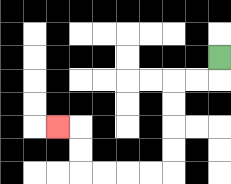{'start': '[9, 2]', 'end': '[2, 5]', 'path_directions': 'D,L,L,D,D,D,D,L,L,L,L,U,U,L', 'path_coordinates': '[[9, 2], [9, 3], [8, 3], [7, 3], [7, 4], [7, 5], [7, 6], [7, 7], [6, 7], [5, 7], [4, 7], [3, 7], [3, 6], [3, 5], [2, 5]]'}